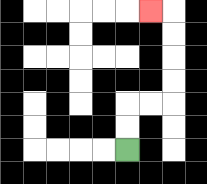{'start': '[5, 6]', 'end': '[6, 0]', 'path_directions': 'U,U,R,R,U,U,U,U,L', 'path_coordinates': '[[5, 6], [5, 5], [5, 4], [6, 4], [7, 4], [7, 3], [7, 2], [7, 1], [7, 0], [6, 0]]'}